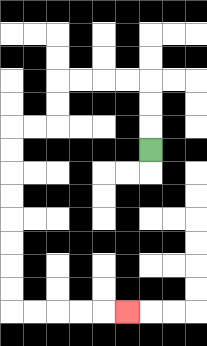{'start': '[6, 6]', 'end': '[5, 13]', 'path_directions': 'U,U,U,L,L,L,L,D,D,L,L,D,D,D,D,D,D,D,D,R,R,R,R,R', 'path_coordinates': '[[6, 6], [6, 5], [6, 4], [6, 3], [5, 3], [4, 3], [3, 3], [2, 3], [2, 4], [2, 5], [1, 5], [0, 5], [0, 6], [0, 7], [0, 8], [0, 9], [0, 10], [0, 11], [0, 12], [0, 13], [1, 13], [2, 13], [3, 13], [4, 13], [5, 13]]'}